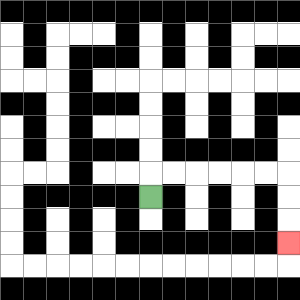{'start': '[6, 8]', 'end': '[12, 10]', 'path_directions': 'U,R,R,R,R,R,R,D,D,D', 'path_coordinates': '[[6, 8], [6, 7], [7, 7], [8, 7], [9, 7], [10, 7], [11, 7], [12, 7], [12, 8], [12, 9], [12, 10]]'}